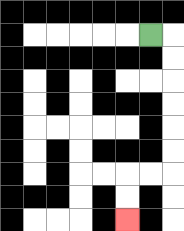{'start': '[6, 1]', 'end': '[5, 9]', 'path_directions': 'R,D,D,D,D,D,D,L,L,D,D', 'path_coordinates': '[[6, 1], [7, 1], [7, 2], [7, 3], [7, 4], [7, 5], [7, 6], [7, 7], [6, 7], [5, 7], [5, 8], [5, 9]]'}